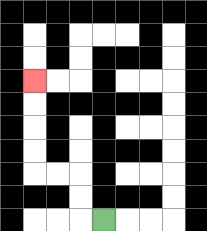{'start': '[4, 9]', 'end': '[1, 3]', 'path_directions': 'L,U,U,L,L,U,U,U,U', 'path_coordinates': '[[4, 9], [3, 9], [3, 8], [3, 7], [2, 7], [1, 7], [1, 6], [1, 5], [1, 4], [1, 3]]'}